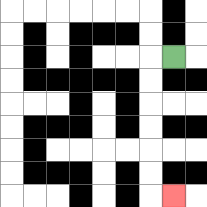{'start': '[7, 2]', 'end': '[7, 8]', 'path_directions': 'L,D,D,D,D,D,D,R', 'path_coordinates': '[[7, 2], [6, 2], [6, 3], [6, 4], [6, 5], [6, 6], [6, 7], [6, 8], [7, 8]]'}